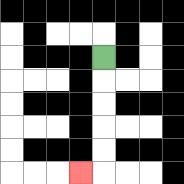{'start': '[4, 2]', 'end': '[3, 7]', 'path_directions': 'D,D,D,D,D,L', 'path_coordinates': '[[4, 2], [4, 3], [4, 4], [4, 5], [4, 6], [4, 7], [3, 7]]'}